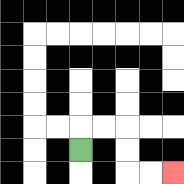{'start': '[3, 6]', 'end': '[7, 7]', 'path_directions': 'U,R,R,D,D,R,R', 'path_coordinates': '[[3, 6], [3, 5], [4, 5], [5, 5], [5, 6], [5, 7], [6, 7], [7, 7]]'}